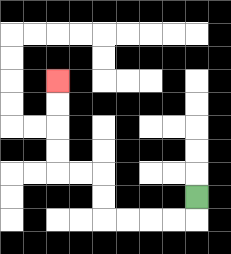{'start': '[8, 8]', 'end': '[2, 3]', 'path_directions': 'D,L,L,L,L,U,U,L,L,U,U,U,U', 'path_coordinates': '[[8, 8], [8, 9], [7, 9], [6, 9], [5, 9], [4, 9], [4, 8], [4, 7], [3, 7], [2, 7], [2, 6], [2, 5], [2, 4], [2, 3]]'}